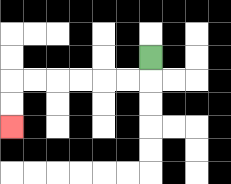{'start': '[6, 2]', 'end': '[0, 5]', 'path_directions': 'D,L,L,L,L,L,L,D,D', 'path_coordinates': '[[6, 2], [6, 3], [5, 3], [4, 3], [3, 3], [2, 3], [1, 3], [0, 3], [0, 4], [0, 5]]'}